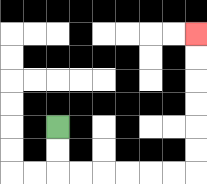{'start': '[2, 5]', 'end': '[8, 1]', 'path_directions': 'D,D,R,R,R,R,R,R,U,U,U,U,U,U', 'path_coordinates': '[[2, 5], [2, 6], [2, 7], [3, 7], [4, 7], [5, 7], [6, 7], [7, 7], [8, 7], [8, 6], [8, 5], [8, 4], [8, 3], [8, 2], [8, 1]]'}